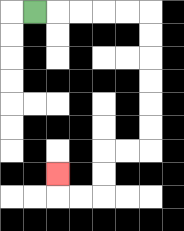{'start': '[1, 0]', 'end': '[2, 7]', 'path_directions': 'R,R,R,R,R,D,D,D,D,D,D,L,L,D,D,L,L,U', 'path_coordinates': '[[1, 0], [2, 0], [3, 0], [4, 0], [5, 0], [6, 0], [6, 1], [6, 2], [6, 3], [6, 4], [6, 5], [6, 6], [5, 6], [4, 6], [4, 7], [4, 8], [3, 8], [2, 8], [2, 7]]'}